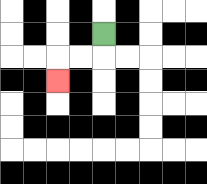{'start': '[4, 1]', 'end': '[2, 3]', 'path_directions': 'D,L,L,D', 'path_coordinates': '[[4, 1], [4, 2], [3, 2], [2, 2], [2, 3]]'}